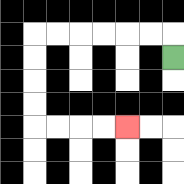{'start': '[7, 2]', 'end': '[5, 5]', 'path_directions': 'U,L,L,L,L,L,L,D,D,D,D,R,R,R,R', 'path_coordinates': '[[7, 2], [7, 1], [6, 1], [5, 1], [4, 1], [3, 1], [2, 1], [1, 1], [1, 2], [1, 3], [1, 4], [1, 5], [2, 5], [3, 5], [4, 5], [5, 5]]'}